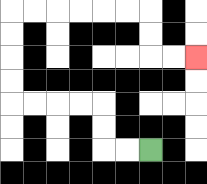{'start': '[6, 6]', 'end': '[8, 2]', 'path_directions': 'L,L,U,U,L,L,L,L,U,U,U,U,R,R,R,R,R,R,D,D,R,R', 'path_coordinates': '[[6, 6], [5, 6], [4, 6], [4, 5], [4, 4], [3, 4], [2, 4], [1, 4], [0, 4], [0, 3], [0, 2], [0, 1], [0, 0], [1, 0], [2, 0], [3, 0], [4, 0], [5, 0], [6, 0], [6, 1], [6, 2], [7, 2], [8, 2]]'}